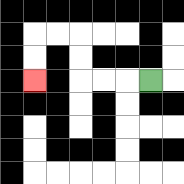{'start': '[6, 3]', 'end': '[1, 3]', 'path_directions': 'L,L,L,U,U,L,L,D,D', 'path_coordinates': '[[6, 3], [5, 3], [4, 3], [3, 3], [3, 2], [3, 1], [2, 1], [1, 1], [1, 2], [1, 3]]'}